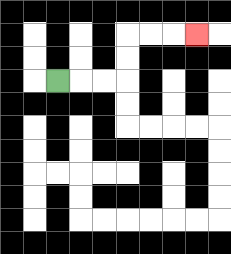{'start': '[2, 3]', 'end': '[8, 1]', 'path_directions': 'R,R,R,U,U,R,R,R', 'path_coordinates': '[[2, 3], [3, 3], [4, 3], [5, 3], [5, 2], [5, 1], [6, 1], [7, 1], [8, 1]]'}